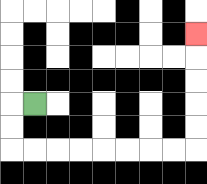{'start': '[1, 4]', 'end': '[8, 1]', 'path_directions': 'L,D,D,R,R,R,R,R,R,R,R,U,U,U,U,U', 'path_coordinates': '[[1, 4], [0, 4], [0, 5], [0, 6], [1, 6], [2, 6], [3, 6], [4, 6], [5, 6], [6, 6], [7, 6], [8, 6], [8, 5], [8, 4], [8, 3], [8, 2], [8, 1]]'}